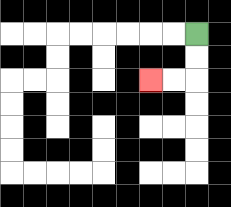{'start': '[8, 1]', 'end': '[6, 3]', 'path_directions': 'D,D,L,L', 'path_coordinates': '[[8, 1], [8, 2], [8, 3], [7, 3], [6, 3]]'}